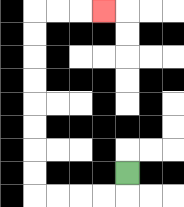{'start': '[5, 7]', 'end': '[4, 0]', 'path_directions': 'D,L,L,L,L,U,U,U,U,U,U,U,U,R,R,R', 'path_coordinates': '[[5, 7], [5, 8], [4, 8], [3, 8], [2, 8], [1, 8], [1, 7], [1, 6], [1, 5], [1, 4], [1, 3], [1, 2], [1, 1], [1, 0], [2, 0], [3, 0], [4, 0]]'}